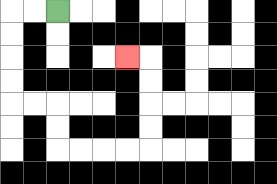{'start': '[2, 0]', 'end': '[5, 2]', 'path_directions': 'L,L,D,D,D,D,R,R,D,D,R,R,R,R,U,U,U,U,L', 'path_coordinates': '[[2, 0], [1, 0], [0, 0], [0, 1], [0, 2], [0, 3], [0, 4], [1, 4], [2, 4], [2, 5], [2, 6], [3, 6], [4, 6], [5, 6], [6, 6], [6, 5], [6, 4], [6, 3], [6, 2], [5, 2]]'}